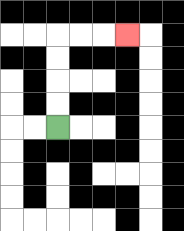{'start': '[2, 5]', 'end': '[5, 1]', 'path_directions': 'U,U,U,U,R,R,R', 'path_coordinates': '[[2, 5], [2, 4], [2, 3], [2, 2], [2, 1], [3, 1], [4, 1], [5, 1]]'}